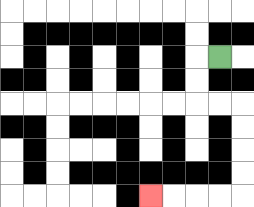{'start': '[9, 2]', 'end': '[6, 8]', 'path_directions': 'L,D,D,R,R,D,D,D,D,L,L,L,L', 'path_coordinates': '[[9, 2], [8, 2], [8, 3], [8, 4], [9, 4], [10, 4], [10, 5], [10, 6], [10, 7], [10, 8], [9, 8], [8, 8], [7, 8], [6, 8]]'}